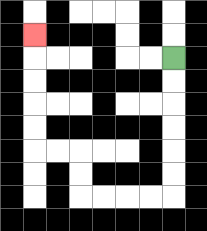{'start': '[7, 2]', 'end': '[1, 1]', 'path_directions': 'D,D,D,D,D,D,L,L,L,L,U,U,L,L,U,U,U,U,U', 'path_coordinates': '[[7, 2], [7, 3], [7, 4], [7, 5], [7, 6], [7, 7], [7, 8], [6, 8], [5, 8], [4, 8], [3, 8], [3, 7], [3, 6], [2, 6], [1, 6], [1, 5], [1, 4], [1, 3], [1, 2], [1, 1]]'}